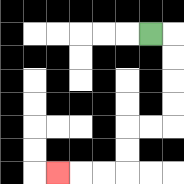{'start': '[6, 1]', 'end': '[2, 7]', 'path_directions': 'R,D,D,D,D,L,L,D,D,L,L,L', 'path_coordinates': '[[6, 1], [7, 1], [7, 2], [7, 3], [7, 4], [7, 5], [6, 5], [5, 5], [5, 6], [5, 7], [4, 7], [3, 7], [2, 7]]'}